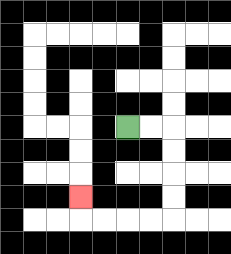{'start': '[5, 5]', 'end': '[3, 8]', 'path_directions': 'R,R,D,D,D,D,L,L,L,L,U', 'path_coordinates': '[[5, 5], [6, 5], [7, 5], [7, 6], [7, 7], [7, 8], [7, 9], [6, 9], [5, 9], [4, 9], [3, 9], [3, 8]]'}